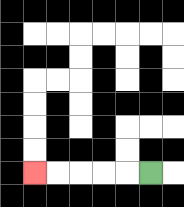{'start': '[6, 7]', 'end': '[1, 7]', 'path_directions': 'L,L,L,L,L', 'path_coordinates': '[[6, 7], [5, 7], [4, 7], [3, 7], [2, 7], [1, 7]]'}